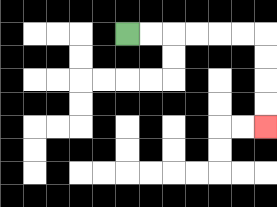{'start': '[5, 1]', 'end': '[11, 5]', 'path_directions': 'R,R,R,R,R,R,D,D,D,D', 'path_coordinates': '[[5, 1], [6, 1], [7, 1], [8, 1], [9, 1], [10, 1], [11, 1], [11, 2], [11, 3], [11, 4], [11, 5]]'}